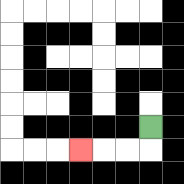{'start': '[6, 5]', 'end': '[3, 6]', 'path_directions': 'D,L,L,L', 'path_coordinates': '[[6, 5], [6, 6], [5, 6], [4, 6], [3, 6]]'}